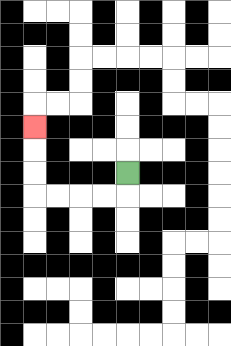{'start': '[5, 7]', 'end': '[1, 5]', 'path_directions': 'D,L,L,L,L,U,U,U', 'path_coordinates': '[[5, 7], [5, 8], [4, 8], [3, 8], [2, 8], [1, 8], [1, 7], [1, 6], [1, 5]]'}